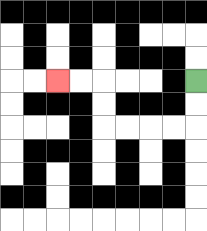{'start': '[8, 3]', 'end': '[2, 3]', 'path_directions': 'D,D,L,L,L,L,U,U,L,L', 'path_coordinates': '[[8, 3], [8, 4], [8, 5], [7, 5], [6, 5], [5, 5], [4, 5], [4, 4], [4, 3], [3, 3], [2, 3]]'}